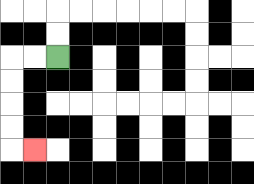{'start': '[2, 2]', 'end': '[1, 6]', 'path_directions': 'L,L,D,D,D,D,R', 'path_coordinates': '[[2, 2], [1, 2], [0, 2], [0, 3], [0, 4], [0, 5], [0, 6], [1, 6]]'}